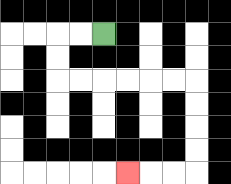{'start': '[4, 1]', 'end': '[5, 7]', 'path_directions': 'L,L,D,D,R,R,R,R,R,R,D,D,D,D,L,L,L', 'path_coordinates': '[[4, 1], [3, 1], [2, 1], [2, 2], [2, 3], [3, 3], [4, 3], [5, 3], [6, 3], [7, 3], [8, 3], [8, 4], [8, 5], [8, 6], [8, 7], [7, 7], [6, 7], [5, 7]]'}